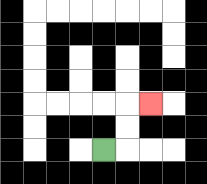{'start': '[4, 6]', 'end': '[6, 4]', 'path_directions': 'R,U,U,R', 'path_coordinates': '[[4, 6], [5, 6], [5, 5], [5, 4], [6, 4]]'}